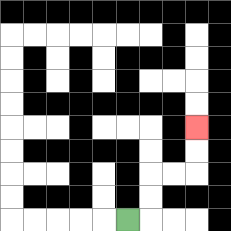{'start': '[5, 9]', 'end': '[8, 5]', 'path_directions': 'R,U,U,R,R,U,U', 'path_coordinates': '[[5, 9], [6, 9], [6, 8], [6, 7], [7, 7], [8, 7], [8, 6], [8, 5]]'}